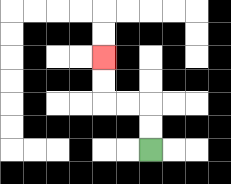{'start': '[6, 6]', 'end': '[4, 2]', 'path_directions': 'U,U,L,L,U,U', 'path_coordinates': '[[6, 6], [6, 5], [6, 4], [5, 4], [4, 4], [4, 3], [4, 2]]'}